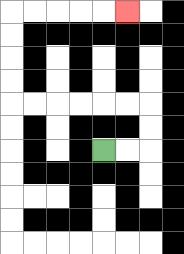{'start': '[4, 6]', 'end': '[5, 0]', 'path_directions': 'R,R,U,U,L,L,L,L,L,L,U,U,U,U,R,R,R,R,R', 'path_coordinates': '[[4, 6], [5, 6], [6, 6], [6, 5], [6, 4], [5, 4], [4, 4], [3, 4], [2, 4], [1, 4], [0, 4], [0, 3], [0, 2], [0, 1], [0, 0], [1, 0], [2, 0], [3, 0], [4, 0], [5, 0]]'}